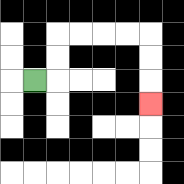{'start': '[1, 3]', 'end': '[6, 4]', 'path_directions': 'R,U,U,R,R,R,R,D,D,D', 'path_coordinates': '[[1, 3], [2, 3], [2, 2], [2, 1], [3, 1], [4, 1], [5, 1], [6, 1], [6, 2], [6, 3], [6, 4]]'}